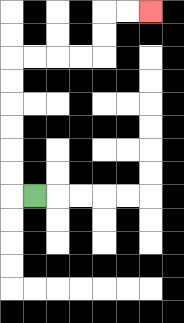{'start': '[1, 8]', 'end': '[6, 0]', 'path_directions': 'L,U,U,U,U,U,U,R,R,R,R,U,U,R,R', 'path_coordinates': '[[1, 8], [0, 8], [0, 7], [0, 6], [0, 5], [0, 4], [0, 3], [0, 2], [1, 2], [2, 2], [3, 2], [4, 2], [4, 1], [4, 0], [5, 0], [6, 0]]'}